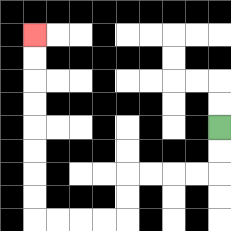{'start': '[9, 5]', 'end': '[1, 1]', 'path_directions': 'D,D,L,L,L,L,D,D,L,L,L,L,U,U,U,U,U,U,U,U', 'path_coordinates': '[[9, 5], [9, 6], [9, 7], [8, 7], [7, 7], [6, 7], [5, 7], [5, 8], [5, 9], [4, 9], [3, 9], [2, 9], [1, 9], [1, 8], [1, 7], [1, 6], [1, 5], [1, 4], [1, 3], [1, 2], [1, 1]]'}